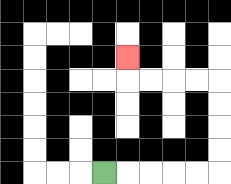{'start': '[4, 7]', 'end': '[5, 2]', 'path_directions': 'R,R,R,R,R,U,U,U,U,L,L,L,L,U', 'path_coordinates': '[[4, 7], [5, 7], [6, 7], [7, 7], [8, 7], [9, 7], [9, 6], [9, 5], [9, 4], [9, 3], [8, 3], [7, 3], [6, 3], [5, 3], [5, 2]]'}